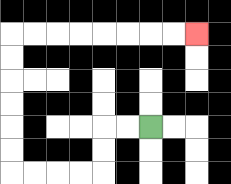{'start': '[6, 5]', 'end': '[8, 1]', 'path_directions': 'L,L,D,D,L,L,L,L,U,U,U,U,U,U,R,R,R,R,R,R,R,R', 'path_coordinates': '[[6, 5], [5, 5], [4, 5], [4, 6], [4, 7], [3, 7], [2, 7], [1, 7], [0, 7], [0, 6], [0, 5], [0, 4], [0, 3], [0, 2], [0, 1], [1, 1], [2, 1], [3, 1], [4, 1], [5, 1], [6, 1], [7, 1], [8, 1]]'}